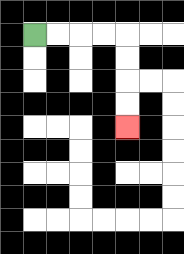{'start': '[1, 1]', 'end': '[5, 5]', 'path_directions': 'R,R,R,R,D,D,D,D', 'path_coordinates': '[[1, 1], [2, 1], [3, 1], [4, 1], [5, 1], [5, 2], [5, 3], [5, 4], [5, 5]]'}